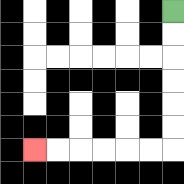{'start': '[7, 0]', 'end': '[1, 6]', 'path_directions': 'D,D,D,D,D,D,L,L,L,L,L,L', 'path_coordinates': '[[7, 0], [7, 1], [7, 2], [7, 3], [7, 4], [7, 5], [7, 6], [6, 6], [5, 6], [4, 6], [3, 6], [2, 6], [1, 6]]'}